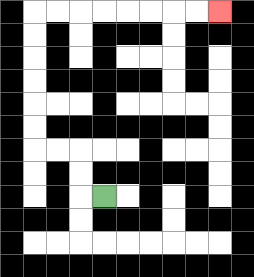{'start': '[4, 8]', 'end': '[9, 0]', 'path_directions': 'L,U,U,L,L,U,U,U,U,U,U,R,R,R,R,R,R,R,R', 'path_coordinates': '[[4, 8], [3, 8], [3, 7], [3, 6], [2, 6], [1, 6], [1, 5], [1, 4], [1, 3], [1, 2], [1, 1], [1, 0], [2, 0], [3, 0], [4, 0], [5, 0], [6, 0], [7, 0], [8, 0], [9, 0]]'}